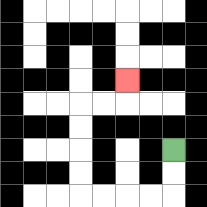{'start': '[7, 6]', 'end': '[5, 3]', 'path_directions': 'D,D,L,L,L,L,U,U,U,U,R,R,U', 'path_coordinates': '[[7, 6], [7, 7], [7, 8], [6, 8], [5, 8], [4, 8], [3, 8], [3, 7], [3, 6], [3, 5], [3, 4], [4, 4], [5, 4], [5, 3]]'}